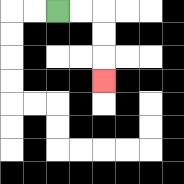{'start': '[2, 0]', 'end': '[4, 3]', 'path_directions': 'R,R,D,D,D', 'path_coordinates': '[[2, 0], [3, 0], [4, 0], [4, 1], [4, 2], [4, 3]]'}